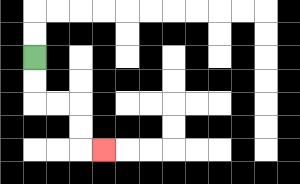{'start': '[1, 2]', 'end': '[4, 6]', 'path_directions': 'D,D,R,R,D,D,R', 'path_coordinates': '[[1, 2], [1, 3], [1, 4], [2, 4], [3, 4], [3, 5], [3, 6], [4, 6]]'}